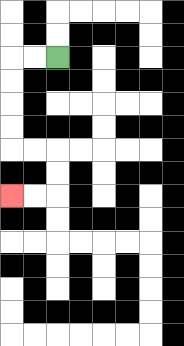{'start': '[2, 2]', 'end': '[0, 8]', 'path_directions': 'L,L,D,D,D,D,R,R,D,D,L,L', 'path_coordinates': '[[2, 2], [1, 2], [0, 2], [0, 3], [0, 4], [0, 5], [0, 6], [1, 6], [2, 6], [2, 7], [2, 8], [1, 8], [0, 8]]'}